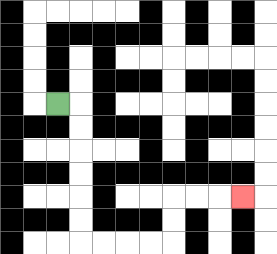{'start': '[2, 4]', 'end': '[10, 8]', 'path_directions': 'R,D,D,D,D,D,D,R,R,R,R,U,U,R,R,R', 'path_coordinates': '[[2, 4], [3, 4], [3, 5], [3, 6], [3, 7], [3, 8], [3, 9], [3, 10], [4, 10], [5, 10], [6, 10], [7, 10], [7, 9], [7, 8], [8, 8], [9, 8], [10, 8]]'}